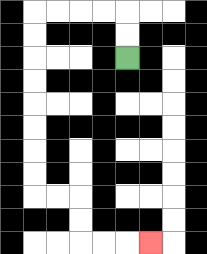{'start': '[5, 2]', 'end': '[6, 10]', 'path_directions': 'U,U,L,L,L,L,D,D,D,D,D,D,D,D,R,R,D,D,R,R,R', 'path_coordinates': '[[5, 2], [5, 1], [5, 0], [4, 0], [3, 0], [2, 0], [1, 0], [1, 1], [1, 2], [1, 3], [1, 4], [1, 5], [1, 6], [1, 7], [1, 8], [2, 8], [3, 8], [3, 9], [3, 10], [4, 10], [5, 10], [6, 10]]'}